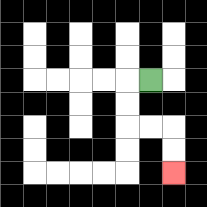{'start': '[6, 3]', 'end': '[7, 7]', 'path_directions': 'L,D,D,R,R,D,D', 'path_coordinates': '[[6, 3], [5, 3], [5, 4], [5, 5], [6, 5], [7, 5], [7, 6], [7, 7]]'}